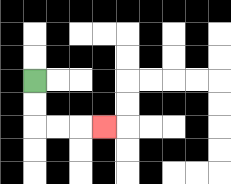{'start': '[1, 3]', 'end': '[4, 5]', 'path_directions': 'D,D,R,R,R', 'path_coordinates': '[[1, 3], [1, 4], [1, 5], [2, 5], [3, 5], [4, 5]]'}